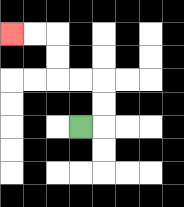{'start': '[3, 5]', 'end': '[0, 1]', 'path_directions': 'R,U,U,L,L,U,U,L,L', 'path_coordinates': '[[3, 5], [4, 5], [4, 4], [4, 3], [3, 3], [2, 3], [2, 2], [2, 1], [1, 1], [0, 1]]'}